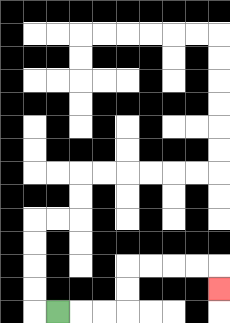{'start': '[2, 13]', 'end': '[9, 12]', 'path_directions': 'R,R,R,U,U,R,R,R,R,D', 'path_coordinates': '[[2, 13], [3, 13], [4, 13], [5, 13], [5, 12], [5, 11], [6, 11], [7, 11], [8, 11], [9, 11], [9, 12]]'}